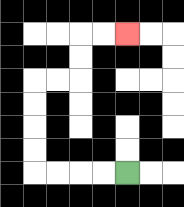{'start': '[5, 7]', 'end': '[5, 1]', 'path_directions': 'L,L,L,L,U,U,U,U,R,R,U,U,R,R', 'path_coordinates': '[[5, 7], [4, 7], [3, 7], [2, 7], [1, 7], [1, 6], [1, 5], [1, 4], [1, 3], [2, 3], [3, 3], [3, 2], [3, 1], [4, 1], [5, 1]]'}